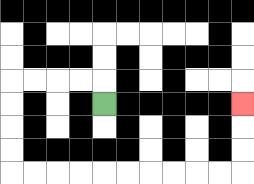{'start': '[4, 4]', 'end': '[10, 4]', 'path_directions': 'U,L,L,L,L,D,D,D,D,R,R,R,R,R,R,R,R,R,R,U,U,U', 'path_coordinates': '[[4, 4], [4, 3], [3, 3], [2, 3], [1, 3], [0, 3], [0, 4], [0, 5], [0, 6], [0, 7], [1, 7], [2, 7], [3, 7], [4, 7], [5, 7], [6, 7], [7, 7], [8, 7], [9, 7], [10, 7], [10, 6], [10, 5], [10, 4]]'}